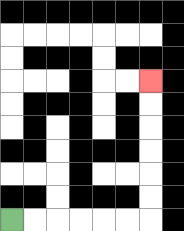{'start': '[0, 9]', 'end': '[6, 3]', 'path_directions': 'R,R,R,R,R,R,U,U,U,U,U,U', 'path_coordinates': '[[0, 9], [1, 9], [2, 9], [3, 9], [4, 9], [5, 9], [6, 9], [6, 8], [6, 7], [6, 6], [6, 5], [6, 4], [6, 3]]'}